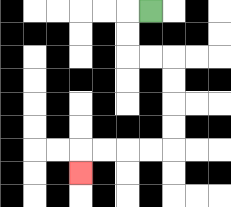{'start': '[6, 0]', 'end': '[3, 7]', 'path_directions': 'L,D,D,R,R,D,D,D,D,L,L,L,L,D', 'path_coordinates': '[[6, 0], [5, 0], [5, 1], [5, 2], [6, 2], [7, 2], [7, 3], [7, 4], [7, 5], [7, 6], [6, 6], [5, 6], [4, 6], [3, 6], [3, 7]]'}